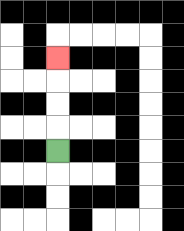{'start': '[2, 6]', 'end': '[2, 2]', 'path_directions': 'U,U,U,U', 'path_coordinates': '[[2, 6], [2, 5], [2, 4], [2, 3], [2, 2]]'}